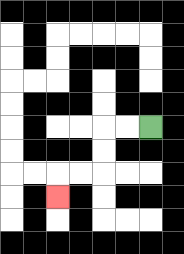{'start': '[6, 5]', 'end': '[2, 8]', 'path_directions': 'L,L,D,D,L,L,D', 'path_coordinates': '[[6, 5], [5, 5], [4, 5], [4, 6], [4, 7], [3, 7], [2, 7], [2, 8]]'}